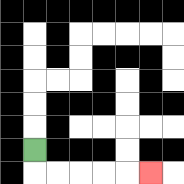{'start': '[1, 6]', 'end': '[6, 7]', 'path_directions': 'D,R,R,R,R,R', 'path_coordinates': '[[1, 6], [1, 7], [2, 7], [3, 7], [4, 7], [5, 7], [6, 7]]'}